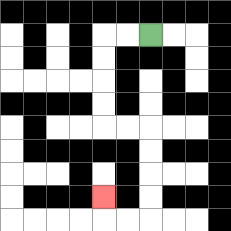{'start': '[6, 1]', 'end': '[4, 8]', 'path_directions': 'L,L,D,D,D,D,R,R,D,D,D,D,L,L,U', 'path_coordinates': '[[6, 1], [5, 1], [4, 1], [4, 2], [4, 3], [4, 4], [4, 5], [5, 5], [6, 5], [6, 6], [6, 7], [6, 8], [6, 9], [5, 9], [4, 9], [4, 8]]'}